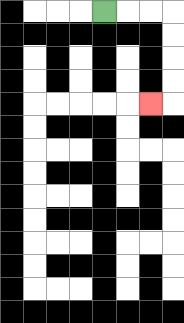{'start': '[4, 0]', 'end': '[6, 4]', 'path_directions': 'R,R,R,D,D,D,D,L', 'path_coordinates': '[[4, 0], [5, 0], [6, 0], [7, 0], [7, 1], [7, 2], [7, 3], [7, 4], [6, 4]]'}